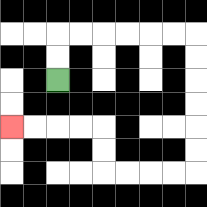{'start': '[2, 3]', 'end': '[0, 5]', 'path_directions': 'U,U,R,R,R,R,R,R,D,D,D,D,D,D,L,L,L,L,U,U,L,L,L,L', 'path_coordinates': '[[2, 3], [2, 2], [2, 1], [3, 1], [4, 1], [5, 1], [6, 1], [7, 1], [8, 1], [8, 2], [8, 3], [8, 4], [8, 5], [8, 6], [8, 7], [7, 7], [6, 7], [5, 7], [4, 7], [4, 6], [4, 5], [3, 5], [2, 5], [1, 5], [0, 5]]'}